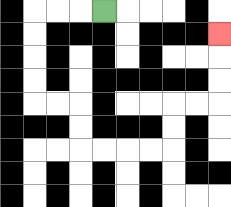{'start': '[4, 0]', 'end': '[9, 1]', 'path_directions': 'L,L,L,D,D,D,D,R,R,D,D,R,R,R,R,U,U,R,R,U,U,U', 'path_coordinates': '[[4, 0], [3, 0], [2, 0], [1, 0], [1, 1], [1, 2], [1, 3], [1, 4], [2, 4], [3, 4], [3, 5], [3, 6], [4, 6], [5, 6], [6, 6], [7, 6], [7, 5], [7, 4], [8, 4], [9, 4], [9, 3], [9, 2], [9, 1]]'}